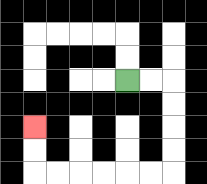{'start': '[5, 3]', 'end': '[1, 5]', 'path_directions': 'R,R,D,D,D,D,L,L,L,L,L,L,U,U', 'path_coordinates': '[[5, 3], [6, 3], [7, 3], [7, 4], [7, 5], [7, 6], [7, 7], [6, 7], [5, 7], [4, 7], [3, 7], [2, 7], [1, 7], [1, 6], [1, 5]]'}